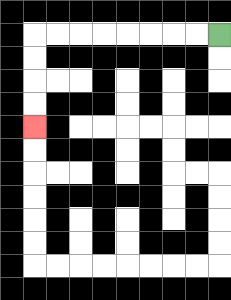{'start': '[9, 1]', 'end': '[1, 5]', 'path_directions': 'L,L,L,L,L,L,L,L,D,D,D,D', 'path_coordinates': '[[9, 1], [8, 1], [7, 1], [6, 1], [5, 1], [4, 1], [3, 1], [2, 1], [1, 1], [1, 2], [1, 3], [1, 4], [1, 5]]'}